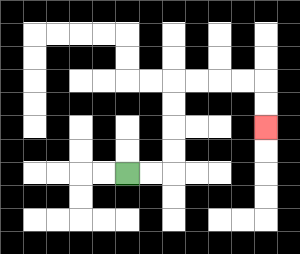{'start': '[5, 7]', 'end': '[11, 5]', 'path_directions': 'R,R,U,U,U,U,R,R,R,R,D,D', 'path_coordinates': '[[5, 7], [6, 7], [7, 7], [7, 6], [7, 5], [7, 4], [7, 3], [8, 3], [9, 3], [10, 3], [11, 3], [11, 4], [11, 5]]'}